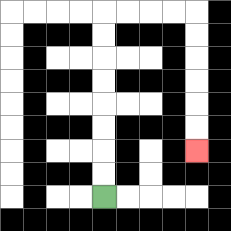{'start': '[4, 8]', 'end': '[8, 6]', 'path_directions': 'U,U,U,U,U,U,U,U,R,R,R,R,D,D,D,D,D,D', 'path_coordinates': '[[4, 8], [4, 7], [4, 6], [4, 5], [4, 4], [4, 3], [4, 2], [4, 1], [4, 0], [5, 0], [6, 0], [7, 0], [8, 0], [8, 1], [8, 2], [8, 3], [8, 4], [8, 5], [8, 6]]'}